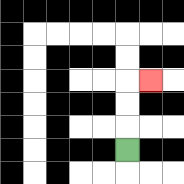{'start': '[5, 6]', 'end': '[6, 3]', 'path_directions': 'U,U,U,R', 'path_coordinates': '[[5, 6], [5, 5], [5, 4], [5, 3], [6, 3]]'}